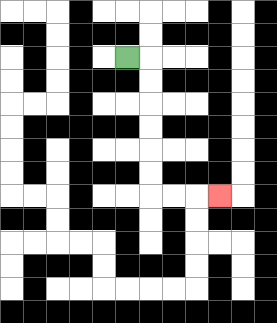{'start': '[5, 2]', 'end': '[9, 8]', 'path_directions': 'R,D,D,D,D,D,D,R,R,R', 'path_coordinates': '[[5, 2], [6, 2], [6, 3], [6, 4], [6, 5], [6, 6], [6, 7], [6, 8], [7, 8], [8, 8], [9, 8]]'}